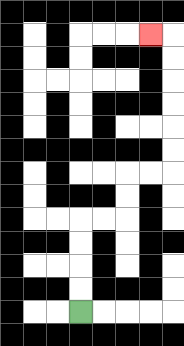{'start': '[3, 13]', 'end': '[6, 1]', 'path_directions': 'U,U,U,U,R,R,U,U,R,R,U,U,U,U,U,U,L', 'path_coordinates': '[[3, 13], [3, 12], [3, 11], [3, 10], [3, 9], [4, 9], [5, 9], [5, 8], [5, 7], [6, 7], [7, 7], [7, 6], [7, 5], [7, 4], [7, 3], [7, 2], [7, 1], [6, 1]]'}